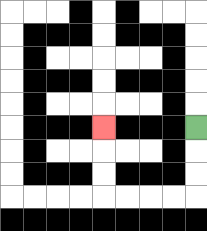{'start': '[8, 5]', 'end': '[4, 5]', 'path_directions': 'D,D,D,L,L,L,L,U,U,U', 'path_coordinates': '[[8, 5], [8, 6], [8, 7], [8, 8], [7, 8], [6, 8], [5, 8], [4, 8], [4, 7], [4, 6], [4, 5]]'}